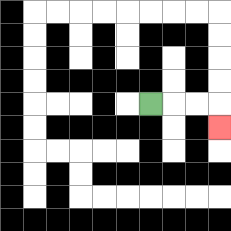{'start': '[6, 4]', 'end': '[9, 5]', 'path_directions': 'R,R,R,D', 'path_coordinates': '[[6, 4], [7, 4], [8, 4], [9, 4], [9, 5]]'}